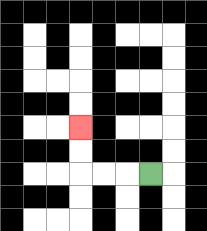{'start': '[6, 7]', 'end': '[3, 5]', 'path_directions': 'L,L,L,U,U', 'path_coordinates': '[[6, 7], [5, 7], [4, 7], [3, 7], [3, 6], [3, 5]]'}